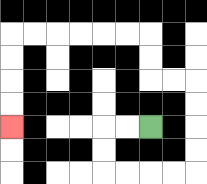{'start': '[6, 5]', 'end': '[0, 5]', 'path_directions': 'L,L,D,D,R,R,R,R,U,U,U,U,L,L,U,U,L,L,L,L,L,L,D,D,D,D', 'path_coordinates': '[[6, 5], [5, 5], [4, 5], [4, 6], [4, 7], [5, 7], [6, 7], [7, 7], [8, 7], [8, 6], [8, 5], [8, 4], [8, 3], [7, 3], [6, 3], [6, 2], [6, 1], [5, 1], [4, 1], [3, 1], [2, 1], [1, 1], [0, 1], [0, 2], [0, 3], [0, 4], [0, 5]]'}